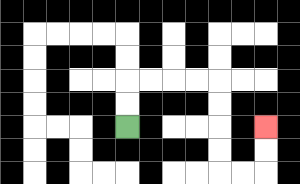{'start': '[5, 5]', 'end': '[11, 5]', 'path_directions': 'U,U,R,R,R,R,D,D,D,D,R,R,U,U', 'path_coordinates': '[[5, 5], [5, 4], [5, 3], [6, 3], [7, 3], [8, 3], [9, 3], [9, 4], [9, 5], [9, 6], [9, 7], [10, 7], [11, 7], [11, 6], [11, 5]]'}